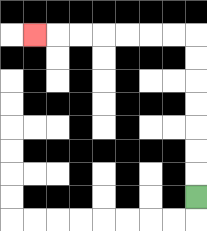{'start': '[8, 8]', 'end': '[1, 1]', 'path_directions': 'U,U,U,U,U,U,U,L,L,L,L,L,L,L', 'path_coordinates': '[[8, 8], [8, 7], [8, 6], [8, 5], [8, 4], [8, 3], [8, 2], [8, 1], [7, 1], [6, 1], [5, 1], [4, 1], [3, 1], [2, 1], [1, 1]]'}